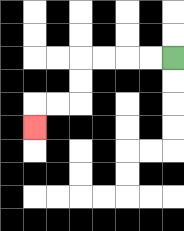{'start': '[7, 2]', 'end': '[1, 5]', 'path_directions': 'L,L,L,L,D,D,L,L,D', 'path_coordinates': '[[7, 2], [6, 2], [5, 2], [4, 2], [3, 2], [3, 3], [3, 4], [2, 4], [1, 4], [1, 5]]'}